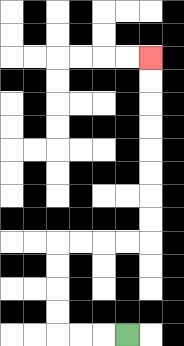{'start': '[5, 14]', 'end': '[6, 2]', 'path_directions': 'L,L,L,U,U,U,U,R,R,R,R,U,U,U,U,U,U,U,U', 'path_coordinates': '[[5, 14], [4, 14], [3, 14], [2, 14], [2, 13], [2, 12], [2, 11], [2, 10], [3, 10], [4, 10], [5, 10], [6, 10], [6, 9], [6, 8], [6, 7], [6, 6], [6, 5], [6, 4], [6, 3], [6, 2]]'}